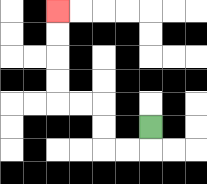{'start': '[6, 5]', 'end': '[2, 0]', 'path_directions': 'D,L,L,U,U,L,L,U,U,U,U', 'path_coordinates': '[[6, 5], [6, 6], [5, 6], [4, 6], [4, 5], [4, 4], [3, 4], [2, 4], [2, 3], [2, 2], [2, 1], [2, 0]]'}